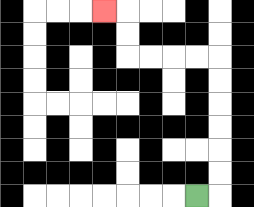{'start': '[8, 8]', 'end': '[4, 0]', 'path_directions': 'R,U,U,U,U,U,U,L,L,L,L,U,U,L', 'path_coordinates': '[[8, 8], [9, 8], [9, 7], [9, 6], [9, 5], [9, 4], [9, 3], [9, 2], [8, 2], [7, 2], [6, 2], [5, 2], [5, 1], [5, 0], [4, 0]]'}